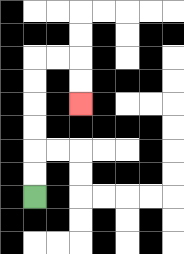{'start': '[1, 8]', 'end': '[3, 4]', 'path_directions': 'U,U,U,U,U,U,R,R,D,D', 'path_coordinates': '[[1, 8], [1, 7], [1, 6], [1, 5], [1, 4], [1, 3], [1, 2], [2, 2], [3, 2], [3, 3], [3, 4]]'}